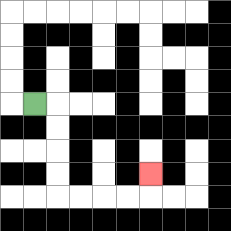{'start': '[1, 4]', 'end': '[6, 7]', 'path_directions': 'R,D,D,D,D,R,R,R,R,U', 'path_coordinates': '[[1, 4], [2, 4], [2, 5], [2, 6], [2, 7], [2, 8], [3, 8], [4, 8], [5, 8], [6, 8], [6, 7]]'}